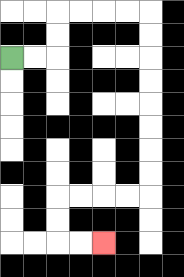{'start': '[0, 2]', 'end': '[4, 10]', 'path_directions': 'R,R,U,U,R,R,R,R,D,D,D,D,D,D,D,D,L,L,L,L,D,D,R,R', 'path_coordinates': '[[0, 2], [1, 2], [2, 2], [2, 1], [2, 0], [3, 0], [4, 0], [5, 0], [6, 0], [6, 1], [6, 2], [6, 3], [6, 4], [6, 5], [6, 6], [6, 7], [6, 8], [5, 8], [4, 8], [3, 8], [2, 8], [2, 9], [2, 10], [3, 10], [4, 10]]'}